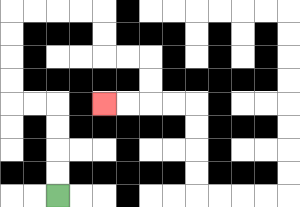{'start': '[2, 8]', 'end': '[4, 4]', 'path_directions': 'U,U,U,U,L,L,U,U,U,U,R,R,R,R,D,D,R,R,D,D,L,L', 'path_coordinates': '[[2, 8], [2, 7], [2, 6], [2, 5], [2, 4], [1, 4], [0, 4], [0, 3], [0, 2], [0, 1], [0, 0], [1, 0], [2, 0], [3, 0], [4, 0], [4, 1], [4, 2], [5, 2], [6, 2], [6, 3], [6, 4], [5, 4], [4, 4]]'}